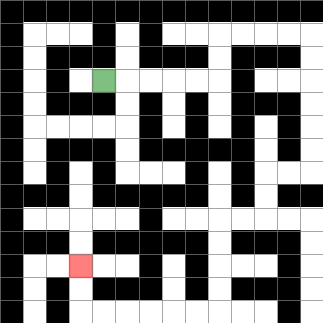{'start': '[4, 3]', 'end': '[3, 11]', 'path_directions': 'R,R,R,R,R,U,U,R,R,R,R,D,D,D,D,D,D,L,L,D,D,L,L,D,D,D,D,L,L,L,L,L,L,U,U', 'path_coordinates': '[[4, 3], [5, 3], [6, 3], [7, 3], [8, 3], [9, 3], [9, 2], [9, 1], [10, 1], [11, 1], [12, 1], [13, 1], [13, 2], [13, 3], [13, 4], [13, 5], [13, 6], [13, 7], [12, 7], [11, 7], [11, 8], [11, 9], [10, 9], [9, 9], [9, 10], [9, 11], [9, 12], [9, 13], [8, 13], [7, 13], [6, 13], [5, 13], [4, 13], [3, 13], [3, 12], [3, 11]]'}